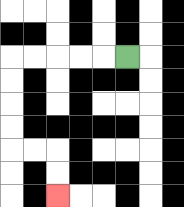{'start': '[5, 2]', 'end': '[2, 8]', 'path_directions': 'L,L,L,L,L,D,D,D,D,R,R,D,D', 'path_coordinates': '[[5, 2], [4, 2], [3, 2], [2, 2], [1, 2], [0, 2], [0, 3], [0, 4], [0, 5], [0, 6], [1, 6], [2, 6], [2, 7], [2, 8]]'}